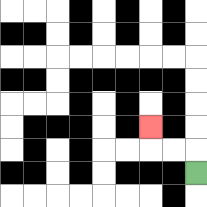{'start': '[8, 7]', 'end': '[6, 5]', 'path_directions': 'U,L,L,U', 'path_coordinates': '[[8, 7], [8, 6], [7, 6], [6, 6], [6, 5]]'}